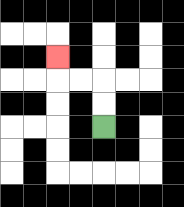{'start': '[4, 5]', 'end': '[2, 2]', 'path_directions': 'U,U,L,L,U', 'path_coordinates': '[[4, 5], [4, 4], [4, 3], [3, 3], [2, 3], [2, 2]]'}